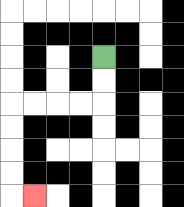{'start': '[4, 2]', 'end': '[1, 8]', 'path_directions': 'D,D,L,L,L,L,D,D,D,D,R', 'path_coordinates': '[[4, 2], [4, 3], [4, 4], [3, 4], [2, 4], [1, 4], [0, 4], [0, 5], [0, 6], [0, 7], [0, 8], [1, 8]]'}